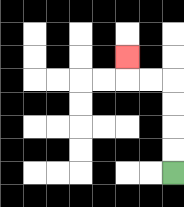{'start': '[7, 7]', 'end': '[5, 2]', 'path_directions': 'U,U,U,U,L,L,U', 'path_coordinates': '[[7, 7], [7, 6], [7, 5], [7, 4], [7, 3], [6, 3], [5, 3], [5, 2]]'}